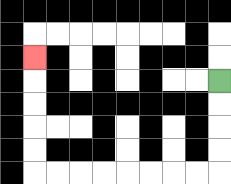{'start': '[9, 3]', 'end': '[1, 2]', 'path_directions': 'D,D,D,D,L,L,L,L,L,L,L,L,U,U,U,U,U', 'path_coordinates': '[[9, 3], [9, 4], [9, 5], [9, 6], [9, 7], [8, 7], [7, 7], [6, 7], [5, 7], [4, 7], [3, 7], [2, 7], [1, 7], [1, 6], [1, 5], [1, 4], [1, 3], [1, 2]]'}